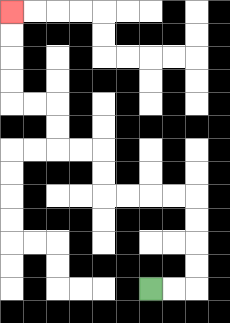{'start': '[6, 12]', 'end': '[0, 0]', 'path_directions': 'R,R,U,U,U,U,L,L,L,L,U,U,L,L,U,U,L,L,U,U,U,U', 'path_coordinates': '[[6, 12], [7, 12], [8, 12], [8, 11], [8, 10], [8, 9], [8, 8], [7, 8], [6, 8], [5, 8], [4, 8], [4, 7], [4, 6], [3, 6], [2, 6], [2, 5], [2, 4], [1, 4], [0, 4], [0, 3], [0, 2], [0, 1], [0, 0]]'}